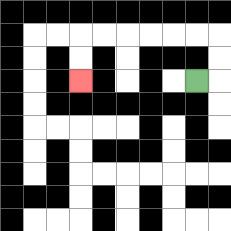{'start': '[8, 3]', 'end': '[3, 3]', 'path_directions': 'R,U,U,L,L,L,L,L,L,D,D', 'path_coordinates': '[[8, 3], [9, 3], [9, 2], [9, 1], [8, 1], [7, 1], [6, 1], [5, 1], [4, 1], [3, 1], [3, 2], [3, 3]]'}